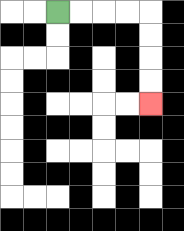{'start': '[2, 0]', 'end': '[6, 4]', 'path_directions': 'R,R,R,R,D,D,D,D', 'path_coordinates': '[[2, 0], [3, 0], [4, 0], [5, 0], [6, 0], [6, 1], [6, 2], [6, 3], [6, 4]]'}